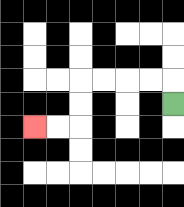{'start': '[7, 4]', 'end': '[1, 5]', 'path_directions': 'U,L,L,L,L,D,D,L,L', 'path_coordinates': '[[7, 4], [7, 3], [6, 3], [5, 3], [4, 3], [3, 3], [3, 4], [3, 5], [2, 5], [1, 5]]'}